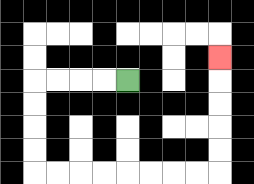{'start': '[5, 3]', 'end': '[9, 2]', 'path_directions': 'L,L,L,L,D,D,D,D,R,R,R,R,R,R,R,R,U,U,U,U,U', 'path_coordinates': '[[5, 3], [4, 3], [3, 3], [2, 3], [1, 3], [1, 4], [1, 5], [1, 6], [1, 7], [2, 7], [3, 7], [4, 7], [5, 7], [6, 7], [7, 7], [8, 7], [9, 7], [9, 6], [9, 5], [9, 4], [9, 3], [9, 2]]'}